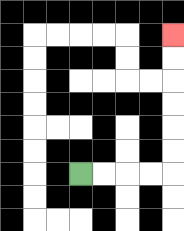{'start': '[3, 7]', 'end': '[7, 1]', 'path_directions': 'R,R,R,R,U,U,U,U,U,U', 'path_coordinates': '[[3, 7], [4, 7], [5, 7], [6, 7], [7, 7], [7, 6], [7, 5], [7, 4], [7, 3], [7, 2], [7, 1]]'}